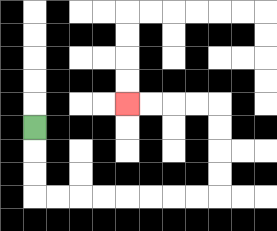{'start': '[1, 5]', 'end': '[5, 4]', 'path_directions': 'D,D,D,R,R,R,R,R,R,R,R,U,U,U,U,L,L,L,L', 'path_coordinates': '[[1, 5], [1, 6], [1, 7], [1, 8], [2, 8], [3, 8], [4, 8], [5, 8], [6, 8], [7, 8], [8, 8], [9, 8], [9, 7], [9, 6], [9, 5], [9, 4], [8, 4], [7, 4], [6, 4], [5, 4]]'}